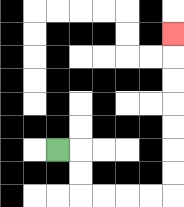{'start': '[2, 6]', 'end': '[7, 1]', 'path_directions': 'R,D,D,R,R,R,R,U,U,U,U,U,U,U', 'path_coordinates': '[[2, 6], [3, 6], [3, 7], [3, 8], [4, 8], [5, 8], [6, 8], [7, 8], [7, 7], [7, 6], [7, 5], [7, 4], [7, 3], [7, 2], [7, 1]]'}